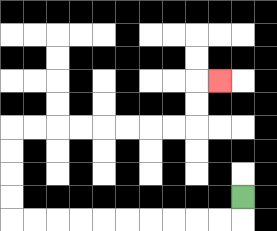{'start': '[10, 8]', 'end': '[9, 3]', 'path_directions': 'D,L,L,L,L,L,L,L,L,L,L,U,U,U,U,R,R,R,R,R,R,R,R,U,U,R', 'path_coordinates': '[[10, 8], [10, 9], [9, 9], [8, 9], [7, 9], [6, 9], [5, 9], [4, 9], [3, 9], [2, 9], [1, 9], [0, 9], [0, 8], [0, 7], [0, 6], [0, 5], [1, 5], [2, 5], [3, 5], [4, 5], [5, 5], [6, 5], [7, 5], [8, 5], [8, 4], [8, 3], [9, 3]]'}